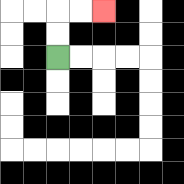{'start': '[2, 2]', 'end': '[4, 0]', 'path_directions': 'U,U,R,R', 'path_coordinates': '[[2, 2], [2, 1], [2, 0], [3, 0], [4, 0]]'}